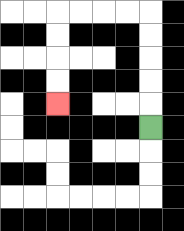{'start': '[6, 5]', 'end': '[2, 4]', 'path_directions': 'U,U,U,U,U,L,L,L,L,D,D,D,D', 'path_coordinates': '[[6, 5], [6, 4], [6, 3], [6, 2], [6, 1], [6, 0], [5, 0], [4, 0], [3, 0], [2, 0], [2, 1], [2, 2], [2, 3], [2, 4]]'}